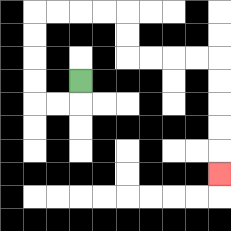{'start': '[3, 3]', 'end': '[9, 7]', 'path_directions': 'D,L,L,U,U,U,U,R,R,R,R,D,D,R,R,R,R,D,D,D,D,D', 'path_coordinates': '[[3, 3], [3, 4], [2, 4], [1, 4], [1, 3], [1, 2], [1, 1], [1, 0], [2, 0], [3, 0], [4, 0], [5, 0], [5, 1], [5, 2], [6, 2], [7, 2], [8, 2], [9, 2], [9, 3], [9, 4], [9, 5], [9, 6], [9, 7]]'}